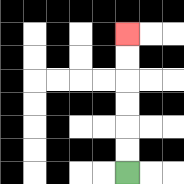{'start': '[5, 7]', 'end': '[5, 1]', 'path_directions': 'U,U,U,U,U,U', 'path_coordinates': '[[5, 7], [5, 6], [5, 5], [5, 4], [5, 3], [5, 2], [5, 1]]'}